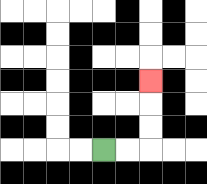{'start': '[4, 6]', 'end': '[6, 3]', 'path_directions': 'R,R,U,U,U', 'path_coordinates': '[[4, 6], [5, 6], [6, 6], [6, 5], [6, 4], [6, 3]]'}